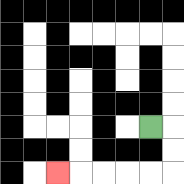{'start': '[6, 5]', 'end': '[2, 7]', 'path_directions': 'R,D,D,L,L,L,L,L', 'path_coordinates': '[[6, 5], [7, 5], [7, 6], [7, 7], [6, 7], [5, 7], [4, 7], [3, 7], [2, 7]]'}